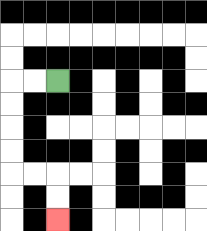{'start': '[2, 3]', 'end': '[2, 9]', 'path_directions': 'L,L,D,D,D,D,R,R,D,D', 'path_coordinates': '[[2, 3], [1, 3], [0, 3], [0, 4], [0, 5], [0, 6], [0, 7], [1, 7], [2, 7], [2, 8], [2, 9]]'}